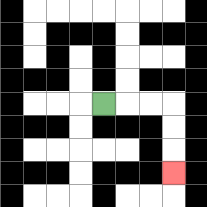{'start': '[4, 4]', 'end': '[7, 7]', 'path_directions': 'R,R,R,D,D,D', 'path_coordinates': '[[4, 4], [5, 4], [6, 4], [7, 4], [7, 5], [7, 6], [7, 7]]'}